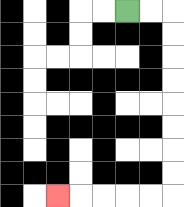{'start': '[5, 0]', 'end': '[2, 8]', 'path_directions': 'R,R,D,D,D,D,D,D,D,D,L,L,L,L,L', 'path_coordinates': '[[5, 0], [6, 0], [7, 0], [7, 1], [7, 2], [7, 3], [7, 4], [7, 5], [7, 6], [7, 7], [7, 8], [6, 8], [5, 8], [4, 8], [3, 8], [2, 8]]'}